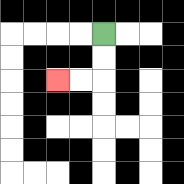{'start': '[4, 1]', 'end': '[2, 3]', 'path_directions': 'D,D,L,L', 'path_coordinates': '[[4, 1], [4, 2], [4, 3], [3, 3], [2, 3]]'}